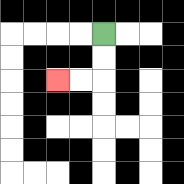{'start': '[4, 1]', 'end': '[2, 3]', 'path_directions': 'D,D,L,L', 'path_coordinates': '[[4, 1], [4, 2], [4, 3], [3, 3], [2, 3]]'}